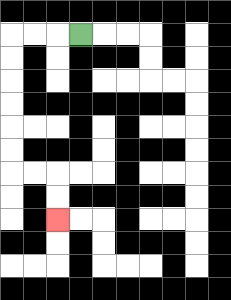{'start': '[3, 1]', 'end': '[2, 9]', 'path_directions': 'L,L,L,D,D,D,D,D,D,R,R,D,D', 'path_coordinates': '[[3, 1], [2, 1], [1, 1], [0, 1], [0, 2], [0, 3], [0, 4], [0, 5], [0, 6], [0, 7], [1, 7], [2, 7], [2, 8], [2, 9]]'}